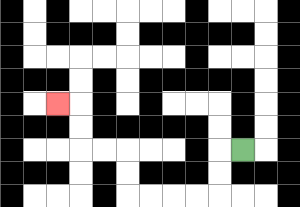{'start': '[10, 6]', 'end': '[2, 4]', 'path_directions': 'L,D,D,L,L,L,L,U,U,L,L,U,U,L', 'path_coordinates': '[[10, 6], [9, 6], [9, 7], [9, 8], [8, 8], [7, 8], [6, 8], [5, 8], [5, 7], [5, 6], [4, 6], [3, 6], [3, 5], [3, 4], [2, 4]]'}